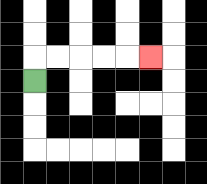{'start': '[1, 3]', 'end': '[6, 2]', 'path_directions': 'U,R,R,R,R,R', 'path_coordinates': '[[1, 3], [1, 2], [2, 2], [3, 2], [4, 2], [5, 2], [6, 2]]'}